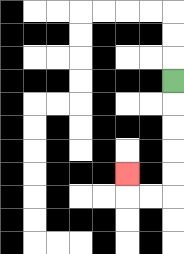{'start': '[7, 3]', 'end': '[5, 7]', 'path_directions': 'D,D,D,D,D,L,L,U', 'path_coordinates': '[[7, 3], [7, 4], [7, 5], [7, 6], [7, 7], [7, 8], [6, 8], [5, 8], [5, 7]]'}